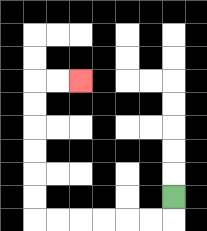{'start': '[7, 8]', 'end': '[3, 3]', 'path_directions': 'D,L,L,L,L,L,L,U,U,U,U,U,U,R,R', 'path_coordinates': '[[7, 8], [7, 9], [6, 9], [5, 9], [4, 9], [3, 9], [2, 9], [1, 9], [1, 8], [1, 7], [1, 6], [1, 5], [1, 4], [1, 3], [2, 3], [3, 3]]'}